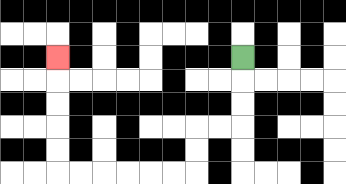{'start': '[10, 2]', 'end': '[2, 2]', 'path_directions': 'D,D,D,L,L,D,D,L,L,L,L,L,L,U,U,U,U,U', 'path_coordinates': '[[10, 2], [10, 3], [10, 4], [10, 5], [9, 5], [8, 5], [8, 6], [8, 7], [7, 7], [6, 7], [5, 7], [4, 7], [3, 7], [2, 7], [2, 6], [2, 5], [2, 4], [2, 3], [2, 2]]'}